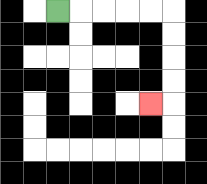{'start': '[2, 0]', 'end': '[6, 4]', 'path_directions': 'R,R,R,R,R,D,D,D,D,L', 'path_coordinates': '[[2, 0], [3, 0], [4, 0], [5, 0], [6, 0], [7, 0], [7, 1], [7, 2], [7, 3], [7, 4], [6, 4]]'}